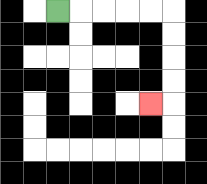{'start': '[2, 0]', 'end': '[6, 4]', 'path_directions': 'R,R,R,R,R,D,D,D,D,L', 'path_coordinates': '[[2, 0], [3, 0], [4, 0], [5, 0], [6, 0], [7, 0], [7, 1], [7, 2], [7, 3], [7, 4], [6, 4]]'}